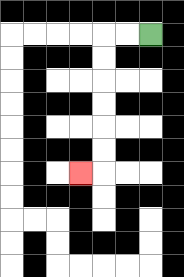{'start': '[6, 1]', 'end': '[3, 7]', 'path_directions': 'L,L,D,D,D,D,D,D,L', 'path_coordinates': '[[6, 1], [5, 1], [4, 1], [4, 2], [4, 3], [4, 4], [4, 5], [4, 6], [4, 7], [3, 7]]'}